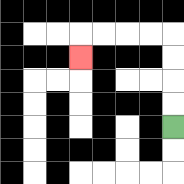{'start': '[7, 5]', 'end': '[3, 2]', 'path_directions': 'U,U,U,U,L,L,L,L,D', 'path_coordinates': '[[7, 5], [7, 4], [7, 3], [7, 2], [7, 1], [6, 1], [5, 1], [4, 1], [3, 1], [3, 2]]'}